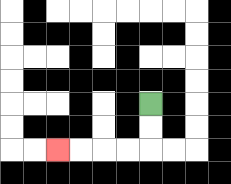{'start': '[6, 4]', 'end': '[2, 6]', 'path_directions': 'D,D,L,L,L,L', 'path_coordinates': '[[6, 4], [6, 5], [6, 6], [5, 6], [4, 6], [3, 6], [2, 6]]'}